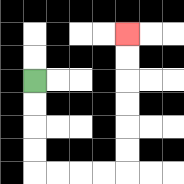{'start': '[1, 3]', 'end': '[5, 1]', 'path_directions': 'D,D,D,D,R,R,R,R,U,U,U,U,U,U', 'path_coordinates': '[[1, 3], [1, 4], [1, 5], [1, 6], [1, 7], [2, 7], [3, 7], [4, 7], [5, 7], [5, 6], [5, 5], [5, 4], [5, 3], [5, 2], [5, 1]]'}